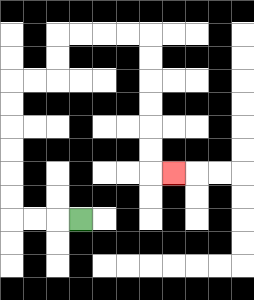{'start': '[3, 9]', 'end': '[7, 7]', 'path_directions': 'L,L,L,U,U,U,U,U,U,R,R,U,U,R,R,R,R,D,D,D,D,D,D,R', 'path_coordinates': '[[3, 9], [2, 9], [1, 9], [0, 9], [0, 8], [0, 7], [0, 6], [0, 5], [0, 4], [0, 3], [1, 3], [2, 3], [2, 2], [2, 1], [3, 1], [4, 1], [5, 1], [6, 1], [6, 2], [6, 3], [6, 4], [6, 5], [6, 6], [6, 7], [7, 7]]'}